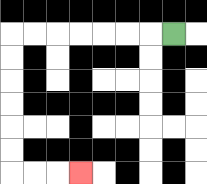{'start': '[7, 1]', 'end': '[3, 7]', 'path_directions': 'L,L,L,L,L,L,L,D,D,D,D,D,D,R,R,R', 'path_coordinates': '[[7, 1], [6, 1], [5, 1], [4, 1], [3, 1], [2, 1], [1, 1], [0, 1], [0, 2], [0, 3], [0, 4], [0, 5], [0, 6], [0, 7], [1, 7], [2, 7], [3, 7]]'}